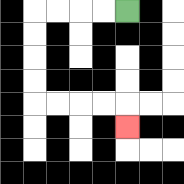{'start': '[5, 0]', 'end': '[5, 5]', 'path_directions': 'L,L,L,L,D,D,D,D,R,R,R,R,D', 'path_coordinates': '[[5, 0], [4, 0], [3, 0], [2, 0], [1, 0], [1, 1], [1, 2], [1, 3], [1, 4], [2, 4], [3, 4], [4, 4], [5, 4], [5, 5]]'}